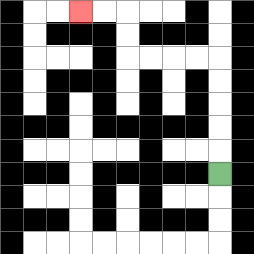{'start': '[9, 7]', 'end': '[3, 0]', 'path_directions': 'U,U,U,U,U,L,L,L,L,U,U,L,L', 'path_coordinates': '[[9, 7], [9, 6], [9, 5], [9, 4], [9, 3], [9, 2], [8, 2], [7, 2], [6, 2], [5, 2], [5, 1], [5, 0], [4, 0], [3, 0]]'}